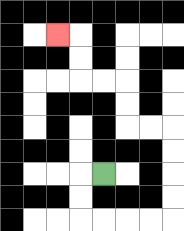{'start': '[4, 7]', 'end': '[2, 1]', 'path_directions': 'L,D,D,R,R,R,R,U,U,U,U,L,L,U,U,L,L,U,U,L', 'path_coordinates': '[[4, 7], [3, 7], [3, 8], [3, 9], [4, 9], [5, 9], [6, 9], [7, 9], [7, 8], [7, 7], [7, 6], [7, 5], [6, 5], [5, 5], [5, 4], [5, 3], [4, 3], [3, 3], [3, 2], [3, 1], [2, 1]]'}